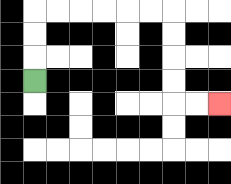{'start': '[1, 3]', 'end': '[9, 4]', 'path_directions': 'U,U,U,R,R,R,R,R,R,D,D,D,D,R,R', 'path_coordinates': '[[1, 3], [1, 2], [1, 1], [1, 0], [2, 0], [3, 0], [4, 0], [5, 0], [6, 0], [7, 0], [7, 1], [7, 2], [7, 3], [7, 4], [8, 4], [9, 4]]'}